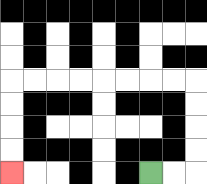{'start': '[6, 7]', 'end': '[0, 7]', 'path_directions': 'R,R,U,U,U,U,L,L,L,L,L,L,L,L,D,D,D,D', 'path_coordinates': '[[6, 7], [7, 7], [8, 7], [8, 6], [8, 5], [8, 4], [8, 3], [7, 3], [6, 3], [5, 3], [4, 3], [3, 3], [2, 3], [1, 3], [0, 3], [0, 4], [0, 5], [0, 6], [0, 7]]'}